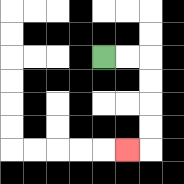{'start': '[4, 2]', 'end': '[5, 6]', 'path_directions': 'R,R,D,D,D,D,L', 'path_coordinates': '[[4, 2], [5, 2], [6, 2], [6, 3], [6, 4], [6, 5], [6, 6], [5, 6]]'}